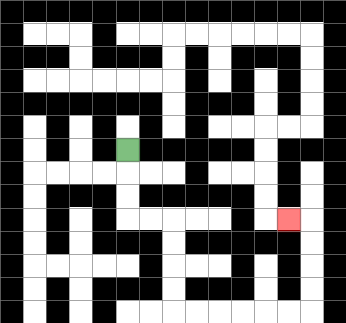{'start': '[5, 6]', 'end': '[12, 9]', 'path_directions': 'D,D,D,R,R,D,D,D,D,R,R,R,R,R,R,U,U,U,U,L', 'path_coordinates': '[[5, 6], [5, 7], [5, 8], [5, 9], [6, 9], [7, 9], [7, 10], [7, 11], [7, 12], [7, 13], [8, 13], [9, 13], [10, 13], [11, 13], [12, 13], [13, 13], [13, 12], [13, 11], [13, 10], [13, 9], [12, 9]]'}